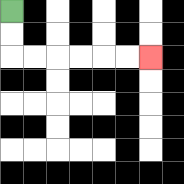{'start': '[0, 0]', 'end': '[6, 2]', 'path_directions': 'D,D,R,R,R,R,R,R', 'path_coordinates': '[[0, 0], [0, 1], [0, 2], [1, 2], [2, 2], [3, 2], [4, 2], [5, 2], [6, 2]]'}